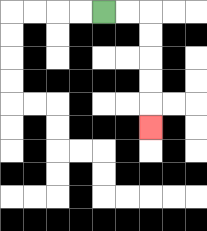{'start': '[4, 0]', 'end': '[6, 5]', 'path_directions': 'R,R,D,D,D,D,D', 'path_coordinates': '[[4, 0], [5, 0], [6, 0], [6, 1], [6, 2], [6, 3], [6, 4], [6, 5]]'}